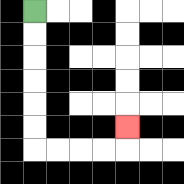{'start': '[1, 0]', 'end': '[5, 5]', 'path_directions': 'D,D,D,D,D,D,R,R,R,R,U', 'path_coordinates': '[[1, 0], [1, 1], [1, 2], [1, 3], [1, 4], [1, 5], [1, 6], [2, 6], [3, 6], [4, 6], [5, 6], [5, 5]]'}